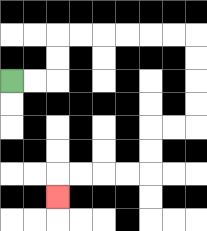{'start': '[0, 3]', 'end': '[2, 8]', 'path_directions': 'R,R,U,U,R,R,R,R,R,R,D,D,D,D,L,L,D,D,L,L,L,L,D', 'path_coordinates': '[[0, 3], [1, 3], [2, 3], [2, 2], [2, 1], [3, 1], [4, 1], [5, 1], [6, 1], [7, 1], [8, 1], [8, 2], [8, 3], [8, 4], [8, 5], [7, 5], [6, 5], [6, 6], [6, 7], [5, 7], [4, 7], [3, 7], [2, 7], [2, 8]]'}